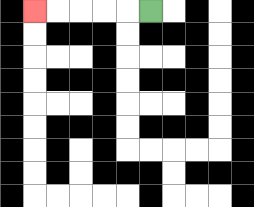{'start': '[6, 0]', 'end': '[1, 0]', 'path_directions': 'L,L,L,L,L', 'path_coordinates': '[[6, 0], [5, 0], [4, 0], [3, 0], [2, 0], [1, 0]]'}